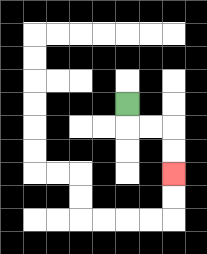{'start': '[5, 4]', 'end': '[7, 7]', 'path_directions': 'D,R,R,D,D', 'path_coordinates': '[[5, 4], [5, 5], [6, 5], [7, 5], [7, 6], [7, 7]]'}